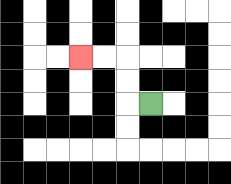{'start': '[6, 4]', 'end': '[3, 2]', 'path_directions': 'L,U,U,L,L', 'path_coordinates': '[[6, 4], [5, 4], [5, 3], [5, 2], [4, 2], [3, 2]]'}